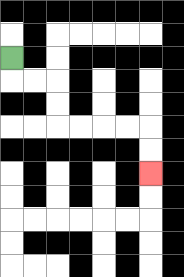{'start': '[0, 2]', 'end': '[6, 7]', 'path_directions': 'D,R,R,D,D,R,R,R,R,D,D', 'path_coordinates': '[[0, 2], [0, 3], [1, 3], [2, 3], [2, 4], [2, 5], [3, 5], [4, 5], [5, 5], [6, 5], [6, 6], [6, 7]]'}